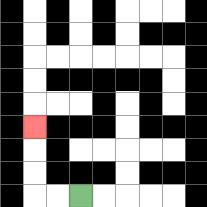{'start': '[3, 8]', 'end': '[1, 5]', 'path_directions': 'L,L,U,U,U', 'path_coordinates': '[[3, 8], [2, 8], [1, 8], [1, 7], [1, 6], [1, 5]]'}